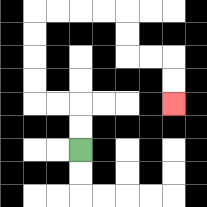{'start': '[3, 6]', 'end': '[7, 4]', 'path_directions': 'U,U,L,L,U,U,U,U,R,R,R,R,D,D,R,R,D,D', 'path_coordinates': '[[3, 6], [3, 5], [3, 4], [2, 4], [1, 4], [1, 3], [1, 2], [1, 1], [1, 0], [2, 0], [3, 0], [4, 0], [5, 0], [5, 1], [5, 2], [6, 2], [7, 2], [7, 3], [7, 4]]'}